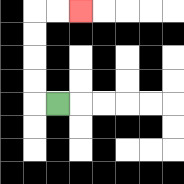{'start': '[2, 4]', 'end': '[3, 0]', 'path_directions': 'L,U,U,U,U,R,R', 'path_coordinates': '[[2, 4], [1, 4], [1, 3], [1, 2], [1, 1], [1, 0], [2, 0], [3, 0]]'}